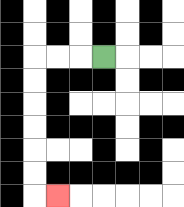{'start': '[4, 2]', 'end': '[2, 8]', 'path_directions': 'L,L,L,D,D,D,D,D,D,R', 'path_coordinates': '[[4, 2], [3, 2], [2, 2], [1, 2], [1, 3], [1, 4], [1, 5], [1, 6], [1, 7], [1, 8], [2, 8]]'}